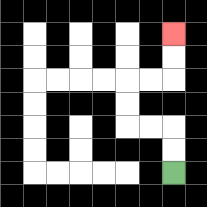{'start': '[7, 7]', 'end': '[7, 1]', 'path_directions': 'U,U,L,L,U,U,R,R,U,U', 'path_coordinates': '[[7, 7], [7, 6], [7, 5], [6, 5], [5, 5], [5, 4], [5, 3], [6, 3], [7, 3], [7, 2], [7, 1]]'}